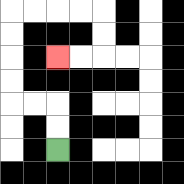{'start': '[2, 6]', 'end': '[2, 2]', 'path_directions': 'U,U,L,L,U,U,U,U,R,R,R,R,D,D,L,L', 'path_coordinates': '[[2, 6], [2, 5], [2, 4], [1, 4], [0, 4], [0, 3], [0, 2], [0, 1], [0, 0], [1, 0], [2, 0], [3, 0], [4, 0], [4, 1], [4, 2], [3, 2], [2, 2]]'}